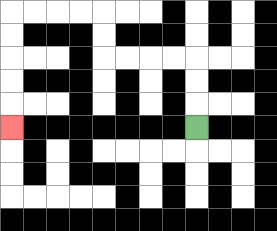{'start': '[8, 5]', 'end': '[0, 5]', 'path_directions': 'U,U,U,L,L,L,L,U,U,L,L,L,L,D,D,D,D,D', 'path_coordinates': '[[8, 5], [8, 4], [8, 3], [8, 2], [7, 2], [6, 2], [5, 2], [4, 2], [4, 1], [4, 0], [3, 0], [2, 0], [1, 0], [0, 0], [0, 1], [0, 2], [0, 3], [0, 4], [0, 5]]'}